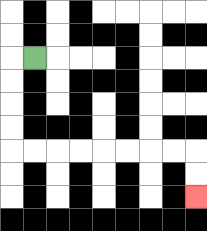{'start': '[1, 2]', 'end': '[8, 8]', 'path_directions': 'L,D,D,D,D,R,R,R,R,R,R,R,R,D,D', 'path_coordinates': '[[1, 2], [0, 2], [0, 3], [0, 4], [0, 5], [0, 6], [1, 6], [2, 6], [3, 6], [4, 6], [5, 6], [6, 6], [7, 6], [8, 6], [8, 7], [8, 8]]'}